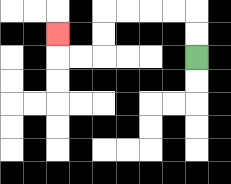{'start': '[8, 2]', 'end': '[2, 1]', 'path_directions': 'U,U,L,L,L,L,D,D,L,L,U', 'path_coordinates': '[[8, 2], [8, 1], [8, 0], [7, 0], [6, 0], [5, 0], [4, 0], [4, 1], [4, 2], [3, 2], [2, 2], [2, 1]]'}